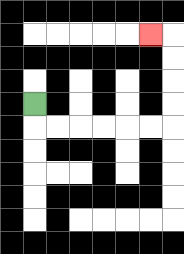{'start': '[1, 4]', 'end': '[6, 1]', 'path_directions': 'D,R,R,R,R,R,R,U,U,U,U,L', 'path_coordinates': '[[1, 4], [1, 5], [2, 5], [3, 5], [4, 5], [5, 5], [6, 5], [7, 5], [7, 4], [7, 3], [7, 2], [7, 1], [6, 1]]'}